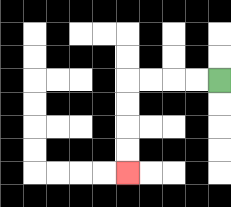{'start': '[9, 3]', 'end': '[5, 7]', 'path_directions': 'L,L,L,L,D,D,D,D', 'path_coordinates': '[[9, 3], [8, 3], [7, 3], [6, 3], [5, 3], [5, 4], [5, 5], [5, 6], [5, 7]]'}